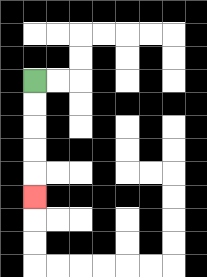{'start': '[1, 3]', 'end': '[1, 8]', 'path_directions': 'D,D,D,D,D', 'path_coordinates': '[[1, 3], [1, 4], [1, 5], [1, 6], [1, 7], [1, 8]]'}